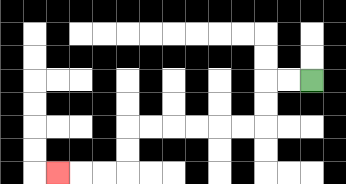{'start': '[13, 3]', 'end': '[2, 7]', 'path_directions': 'L,L,D,D,L,L,L,L,L,L,D,D,L,L,L', 'path_coordinates': '[[13, 3], [12, 3], [11, 3], [11, 4], [11, 5], [10, 5], [9, 5], [8, 5], [7, 5], [6, 5], [5, 5], [5, 6], [5, 7], [4, 7], [3, 7], [2, 7]]'}